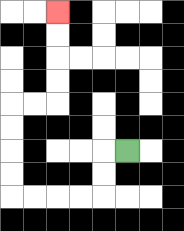{'start': '[5, 6]', 'end': '[2, 0]', 'path_directions': 'L,D,D,L,L,L,L,U,U,U,U,R,R,U,U,U,U', 'path_coordinates': '[[5, 6], [4, 6], [4, 7], [4, 8], [3, 8], [2, 8], [1, 8], [0, 8], [0, 7], [0, 6], [0, 5], [0, 4], [1, 4], [2, 4], [2, 3], [2, 2], [2, 1], [2, 0]]'}